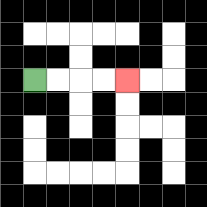{'start': '[1, 3]', 'end': '[5, 3]', 'path_directions': 'R,R,R,R', 'path_coordinates': '[[1, 3], [2, 3], [3, 3], [4, 3], [5, 3]]'}